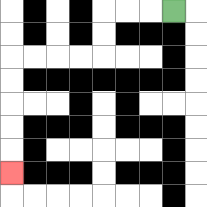{'start': '[7, 0]', 'end': '[0, 7]', 'path_directions': 'L,L,L,D,D,L,L,L,L,D,D,D,D,D', 'path_coordinates': '[[7, 0], [6, 0], [5, 0], [4, 0], [4, 1], [4, 2], [3, 2], [2, 2], [1, 2], [0, 2], [0, 3], [0, 4], [0, 5], [0, 6], [0, 7]]'}